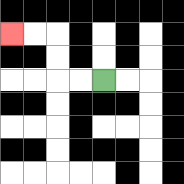{'start': '[4, 3]', 'end': '[0, 1]', 'path_directions': 'L,L,U,U,L,L', 'path_coordinates': '[[4, 3], [3, 3], [2, 3], [2, 2], [2, 1], [1, 1], [0, 1]]'}